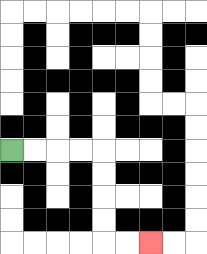{'start': '[0, 6]', 'end': '[6, 10]', 'path_directions': 'R,R,R,R,D,D,D,D,R,R', 'path_coordinates': '[[0, 6], [1, 6], [2, 6], [3, 6], [4, 6], [4, 7], [4, 8], [4, 9], [4, 10], [5, 10], [6, 10]]'}